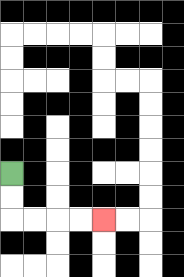{'start': '[0, 7]', 'end': '[4, 9]', 'path_directions': 'D,D,R,R,R,R', 'path_coordinates': '[[0, 7], [0, 8], [0, 9], [1, 9], [2, 9], [3, 9], [4, 9]]'}